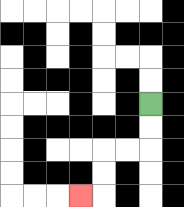{'start': '[6, 4]', 'end': '[3, 8]', 'path_directions': 'D,D,L,L,D,D,L', 'path_coordinates': '[[6, 4], [6, 5], [6, 6], [5, 6], [4, 6], [4, 7], [4, 8], [3, 8]]'}